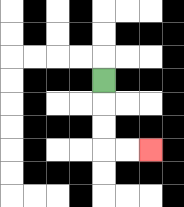{'start': '[4, 3]', 'end': '[6, 6]', 'path_directions': 'D,D,D,R,R', 'path_coordinates': '[[4, 3], [4, 4], [4, 5], [4, 6], [5, 6], [6, 6]]'}